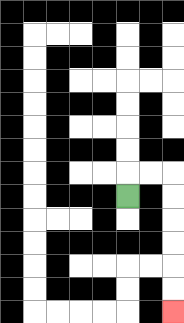{'start': '[5, 8]', 'end': '[7, 13]', 'path_directions': 'U,R,R,D,D,D,D,D,D', 'path_coordinates': '[[5, 8], [5, 7], [6, 7], [7, 7], [7, 8], [7, 9], [7, 10], [7, 11], [7, 12], [7, 13]]'}